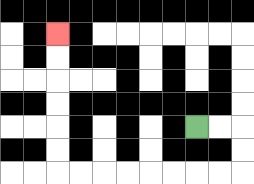{'start': '[8, 5]', 'end': '[2, 1]', 'path_directions': 'R,R,D,D,L,L,L,L,L,L,L,L,U,U,U,U,U,U', 'path_coordinates': '[[8, 5], [9, 5], [10, 5], [10, 6], [10, 7], [9, 7], [8, 7], [7, 7], [6, 7], [5, 7], [4, 7], [3, 7], [2, 7], [2, 6], [2, 5], [2, 4], [2, 3], [2, 2], [2, 1]]'}